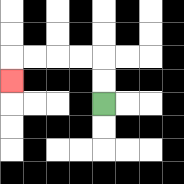{'start': '[4, 4]', 'end': '[0, 3]', 'path_directions': 'U,U,L,L,L,L,D', 'path_coordinates': '[[4, 4], [4, 3], [4, 2], [3, 2], [2, 2], [1, 2], [0, 2], [0, 3]]'}